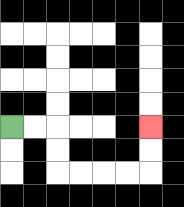{'start': '[0, 5]', 'end': '[6, 5]', 'path_directions': 'R,R,D,D,R,R,R,R,U,U', 'path_coordinates': '[[0, 5], [1, 5], [2, 5], [2, 6], [2, 7], [3, 7], [4, 7], [5, 7], [6, 7], [6, 6], [6, 5]]'}